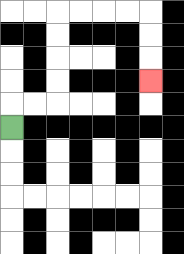{'start': '[0, 5]', 'end': '[6, 3]', 'path_directions': 'U,R,R,U,U,U,U,R,R,R,R,D,D,D', 'path_coordinates': '[[0, 5], [0, 4], [1, 4], [2, 4], [2, 3], [2, 2], [2, 1], [2, 0], [3, 0], [4, 0], [5, 0], [6, 0], [6, 1], [6, 2], [6, 3]]'}